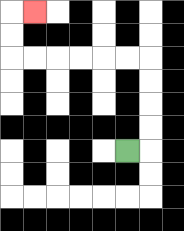{'start': '[5, 6]', 'end': '[1, 0]', 'path_directions': 'R,U,U,U,U,L,L,L,L,L,L,U,U,R', 'path_coordinates': '[[5, 6], [6, 6], [6, 5], [6, 4], [6, 3], [6, 2], [5, 2], [4, 2], [3, 2], [2, 2], [1, 2], [0, 2], [0, 1], [0, 0], [1, 0]]'}